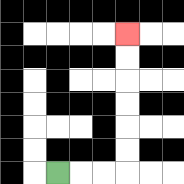{'start': '[2, 7]', 'end': '[5, 1]', 'path_directions': 'R,R,R,U,U,U,U,U,U', 'path_coordinates': '[[2, 7], [3, 7], [4, 7], [5, 7], [5, 6], [5, 5], [5, 4], [5, 3], [5, 2], [5, 1]]'}